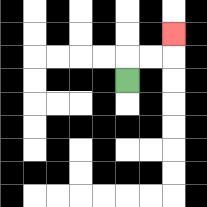{'start': '[5, 3]', 'end': '[7, 1]', 'path_directions': 'U,R,R,U', 'path_coordinates': '[[5, 3], [5, 2], [6, 2], [7, 2], [7, 1]]'}